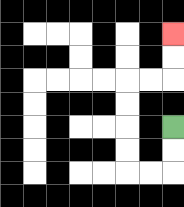{'start': '[7, 5]', 'end': '[7, 1]', 'path_directions': 'D,D,L,L,U,U,U,U,R,R,U,U', 'path_coordinates': '[[7, 5], [7, 6], [7, 7], [6, 7], [5, 7], [5, 6], [5, 5], [5, 4], [5, 3], [6, 3], [7, 3], [7, 2], [7, 1]]'}